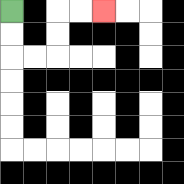{'start': '[0, 0]', 'end': '[4, 0]', 'path_directions': 'D,D,R,R,U,U,R,R', 'path_coordinates': '[[0, 0], [0, 1], [0, 2], [1, 2], [2, 2], [2, 1], [2, 0], [3, 0], [4, 0]]'}